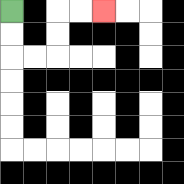{'start': '[0, 0]', 'end': '[4, 0]', 'path_directions': 'D,D,R,R,U,U,R,R', 'path_coordinates': '[[0, 0], [0, 1], [0, 2], [1, 2], [2, 2], [2, 1], [2, 0], [3, 0], [4, 0]]'}